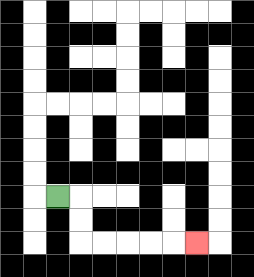{'start': '[2, 8]', 'end': '[8, 10]', 'path_directions': 'R,D,D,R,R,R,R,R', 'path_coordinates': '[[2, 8], [3, 8], [3, 9], [3, 10], [4, 10], [5, 10], [6, 10], [7, 10], [8, 10]]'}